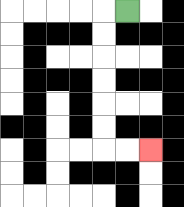{'start': '[5, 0]', 'end': '[6, 6]', 'path_directions': 'L,D,D,D,D,D,D,R,R', 'path_coordinates': '[[5, 0], [4, 0], [4, 1], [4, 2], [4, 3], [4, 4], [4, 5], [4, 6], [5, 6], [6, 6]]'}